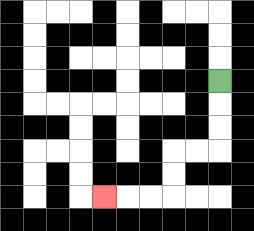{'start': '[9, 3]', 'end': '[4, 8]', 'path_directions': 'D,D,D,L,L,D,D,L,L,L', 'path_coordinates': '[[9, 3], [9, 4], [9, 5], [9, 6], [8, 6], [7, 6], [7, 7], [7, 8], [6, 8], [5, 8], [4, 8]]'}